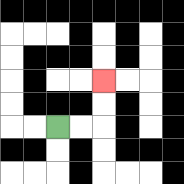{'start': '[2, 5]', 'end': '[4, 3]', 'path_directions': 'R,R,U,U', 'path_coordinates': '[[2, 5], [3, 5], [4, 5], [4, 4], [4, 3]]'}